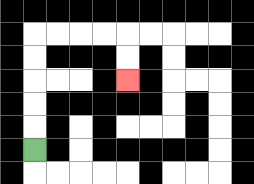{'start': '[1, 6]', 'end': '[5, 3]', 'path_directions': 'U,U,U,U,U,R,R,R,R,D,D', 'path_coordinates': '[[1, 6], [1, 5], [1, 4], [1, 3], [1, 2], [1, 1], [2, 1], [3, 1], [4, 1], [5, 1], [5, 2], [5, 3]]'}